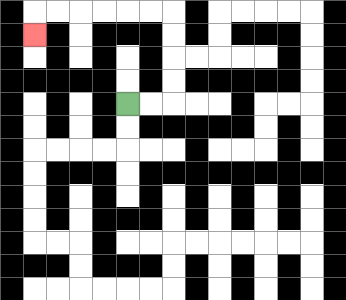{'start': '[5, 4]', 'end': '[1, 1]', 'path_directions': 'R,R,U,U,U,U,L,L,L,L,L,L,D', 'path_coordinates': '[[5, 4], [6, 4], [7, 4], [7, 3], [7, 2], [7, 1], [7, 0], [6, 0], [5, 0], [4, 0], [3, 0], [2, 0], [1, 0], [1, 1]]'}